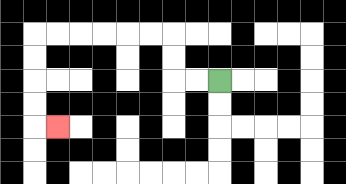{'start': '[9, 3]', 'end': '[2, 5]', 'path_directions': 'L,L,U,U,L,L,L,L,L,L,D,D,D,D,R', 'path_coordinates': '[[9, 3], [8, 3], [7, 3], [7, 2], [7, 1], [6, 1], [5, 1], [4, 1], [3, 1], [2, 1], [1, 1], [1, 2], [1, 3], [1, 4], [1, 5], [2, 5]]'}